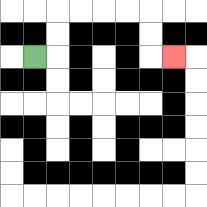{'start': '[1, 2]', 'end': '[7, 2]', 'path_directions': 'R,U,U,R,R,R,R,D,D,R', 'path_coordinates': '[[1, 2], [2, 2], [2, 1], [2, 0], [3, 0], [4, 0], [5, 0], [6, 0], [6, 1], [6, 2], [7, 2]]'}